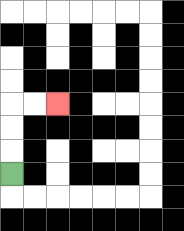{'start': '[0, 7]', 'end': '[2, 4]', 'path_directions': 'U,U,U,R,R', 'path_coordinates': '[[0, 7], [0, 6], [0, 5], [0, 4], [1, 4], [2, 4]]'}